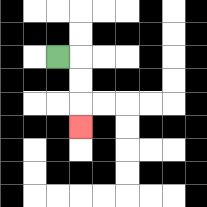{'start': '[2, 2]', 'end': '[3, 5]', 'path_directions': 'R,D,D,D', 'path_coordinates': '[[2, 2], [3, 2], [3, 3], [3, 4], [3, 5]]'}